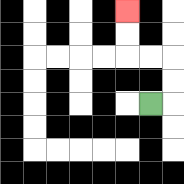{'start': '[6, 4]', 'end': '[5, 0]', 'path_directions': 'R,U,U,L,L,U,U', 'path_coordinates': '[[6, 4], [7, 4], [7, 3], [7, 2], [6, 2], [5, 2], [5, 1], [5, 0]]'}